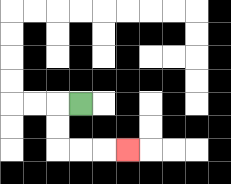{'start': '[3, 4]', 'end': '[5, 6]', 'path_directions': 'L,D,D,R,R,R', 'path_coordinates': '[[3, 4], [2, 4], [2, 5], [2, 6], [3, 6], [4, 6], [5, 6]]'}